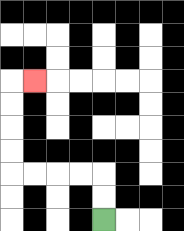{'start': '[4, 9]', 'end': '[1, 3]', 'path_directions': 'U,U,L,L,L,L,U,U,U,U,R', 'path_coordinates': '[[4, 9], [4, 8], [4, 7], [3, 7], [2, 7], [1, 7], [0, 7], [0, 6], [0, 5], [0, 4], [0, 3], [1, 3]]'}